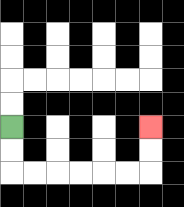{'start': '[0, 5]', 'end': '[6, 5]', 'path_directions': 'D,D,R,R,R,R,R,R,U,U', 'path_coordinates': '[[0, 5], [0, 6], [0, 7], [1, 7], [2, 7], [3, 7], [4, 7], [5, 7], [6, 7], [6, 6], [6, 5]]'}